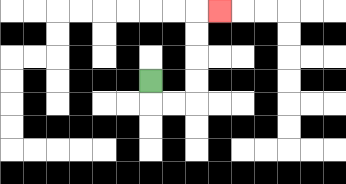{'start': '[6, 3]', 'end': '[9, 0]', 'path_directions': 'D,R,R,U,U,U,U,R', 'path_coordinates': '[[6, 3], [6, 4], [7, 4], [8, 4], [8, 3], [8, 2], [8, 1], [8, 0], [9, 0]]'}